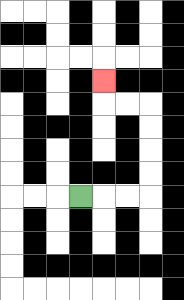{'start': '[3, 8]', 'end': '[4, 3]', 'path_directions': 'R,R,R,U,U,U,U,L,L,U', 'path_coordinates': '[[3, 8], [4, 8], [5, 8], [6, 8], [6, 7], [6, 6], [6, 5], [6, 4], [5, 4], [4, 4], [4, 3]]'}